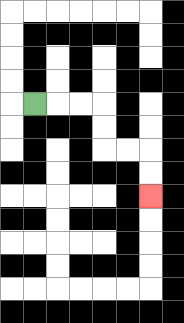{'start': '[1, 4]', 'end': '[6, 8]', 'path_directions': 'R,R,R,D,D,R,R,D,D', 'path_coordinates': '[[1, 4], [2, 4], [3, 4], [4, 4], [4, 5], [4, 6], [5, 6], [6, 6], [6, 7], [6, 8]]'}